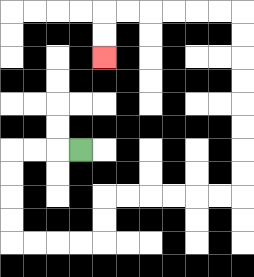{'start': '[3, 6]', 'end': '[4, 2]', 'path_directions': 'L,L,L,D,D,D,D,R,R,R,R,U,U,R,R,R,R,R,R,U,U,U,U,U,U,U,U,L,L,L,L,L,L,D,D', 'path_coordinates': '[[3, 6], [2, 6], [1, 6], [0, 6], [0, 7], [0, 8], [0, 9], [0, 10], [1, 10], [2, 10], [3, 10], [4, 10], [4, 9], [4, 8], [5, 8], [6, 8], [7, 8], [8, 8], [9, 8], [10, 8], [10, 7], [10, 6], [10, 5], [10, 4], [10, 3], [10, 2], [10, 1], [10, 0], [9, 0], [8, 0], [7, 0], [6, 0], [5, 0], [4, 0], [4, 1], [4, 2]]'}